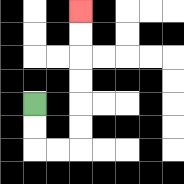{'start': '[1, 4]', 'end': '[3, 0]', 'path_directions': 'D,D,R,R,U,U,U,U,U,U', 'path_coordinates': '[[1, 4], [1, 5], [1, 6], [2, 6], [3, 6], [3, 5], [3, 4], [3, 3], [3, 2], [3, 1], [3, 0]]'}